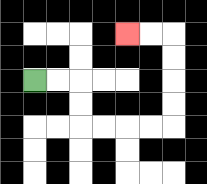{'start': '[1, 3]', 'end': '[5, 1]', 'path_directions': 'R,R,D,D,R,R,R,R,U,U,U,U,L,L', 'path_coordinates': '[[1, 3], [2, 3], [3, 3], [3, 4], [3, 5], [4, 5], [5, 5], [6, 5], [7, 5], [7, 4], [7, 3], [7, 2], [7, 1], [6, 1], [5, 1]]'}